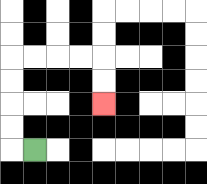{'start': '[1, 6]', 'end': '[4, 4]', 'path_directions': 'L,U,U,U,U,R,R,R,R,D,D', 'path_coordinates': '[[1, 6], [0, 6], [0, 5], [0, 4], [0, 3], [0, 2], [1, 2], [2, 2], [3, 2], [4, 2], [4, 3], [4, 4]]'}